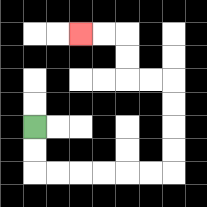{'start': '[1, 5]', 'end': '[3, 1]', 'path_directions': 'D,D,R,R,R,R,R,R,U,U,U,U,L,L,U,U,L,L', 'path_coordinates': '[[1, 5], [1, 6], [1, 7], [2, 7], [3, 7], [4, 7], [5, 7], [6, 7], [7, 7], [7, 6], [7, 5], [7, 4], [7, 3], [6, 3], [5, 3], [5, 2], [5, 1], [4, 1], [3, 1]]'}